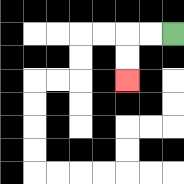{'start': '[7, 1]', 'end': '[5, 3]', 'path_directions': 'L,L,D,D', 'path_coordinates': '[[7, 1], [6, 1], [5, 1], [5, 2], [5, 3]]'}